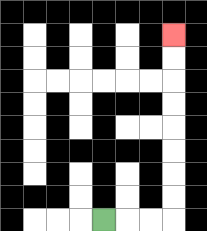{'start': '[4, 9]', 'end': '[7, 1]', 'path_directions': 'R,R,R,U,U,U,U,U,U,U,U', 'path_coordinates': '[[4, 9], [5, 9], [6, 9], [7, 9], [7, 8], [7, 7], [7, 6], [7, 5], [7, 4], [7, 3], [7, 2], [7, 1]]'}